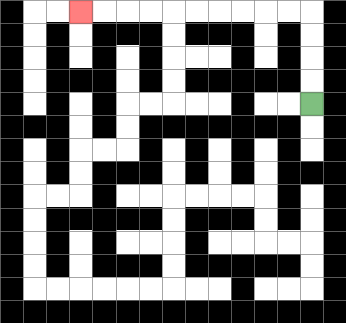{'start': '[13, 4]', 'end': '[3, 0]', 'path_directions': 'U,U,U,U,L,L,L,L,L,L,L,L,L,L', 'path_coordinates': '[[13, 4], [13, 3], [13, 2], [13, 1], [13, 0], [12, 0], [11, 0], [10, 0], [9, 0], [8, 0], [7, 0], [6, 0], [5, 0], [4, 0], [3, 0]]'}